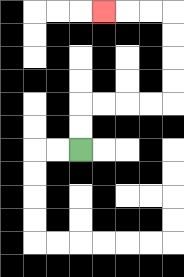{'start': '[3, 6]', 'end': '[4, 0]', 'path_directions': 'U,U,R,R,R,R,U,U,U,U,L,L,L', 'path_coordinates': '[[3, 6], [3, 5], [3, 4], [4, 4], [5, 4], [6, 4], [7, 4], [7, 3], [7, 2], [7, 1], [7, 0], [6, 0], [5, 0], [4, 0]]'}